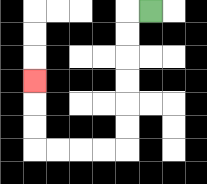{'start': '[6, 0]', 'end': '[1, 3]', 'path_directions': 'L,D,D,D,D,D,D,L,L,L,L,U,U,U', 'path_coordinates': '[[6, 0], [5, 0], [5, 1], [5, 2], [5, 3], [5, 4], [5, 5], [5, 6], [4, 6], [3, 6], [2, 6], [1, 6], [1, 5], [1, 4], [1, 3]]'}